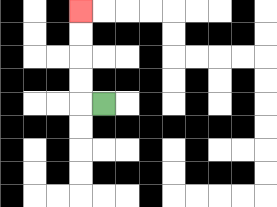{'start': '[4, 4]', 'end': '[3, 0]', 'path_directions': 'L,U,U,U,U', 'path_coordinates': '[[4, 4], [3, 4], [3, 3], [3, 2], [3, 1], [3, 0]]'}